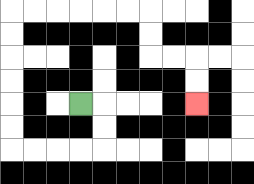{'start': '[3, 4]', 'end': '[8, 4]', 'path_directions': 'R,D,D,L,L,L,L,U,U,U,U,U,U,R,R,R,R,R,R,D,D,R,R,D,D', 'path_coordinates': '[[3, 4], [4, 4], [4, 5], [4, 6], [3, 6], [2, 6], [1, 6], [0, 6], [0, 5], [0, 4], [0, 3], [0, 2], [0, 1], [0, 0], [1, 0], [2, 0], [3, 0], [4, 0], [5, 0], [6, 0], [6, 1], [6, 2], [7, 2], [8, 2], [8, 3], [8, 4]]'}